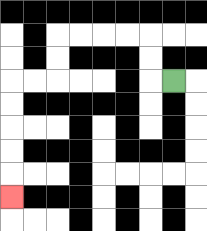{'start': '[7, 3]', 'end': '[0, 8]', 'path_directions': 'L,U,U,L,L,L,L,D,D,L,L,D,D,D,D,D', 'path_coordinates': '[[7, 3], [6, 3], [6, 2], [6, 1], [5, 1], [4, 1], [3, 1], [2, 1], [2, 2], [2, 3], [1, 3], [0, 3], [0, 4], [0, 5], [0, 6], [0, 7], [0, 8]]'}